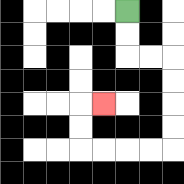{'start': '[5, 0]', 'end': '[4, 4]', 'path_directions': 'D,D,R,R,D,D,D,D,L,L,L,L,U,U,R', 'path_coordinates': '[[5, 0], [5, 1], [5, 2], [6, 2], [7, 2], [7, 3], [7, 4], [7, 5], [7, 6], [6, 6], [5, 6], [4, 6], [3, 6], [3, 5], [3, 4], [4, 4]]'}